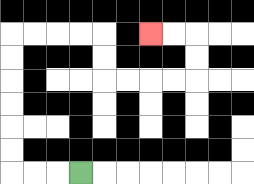{'start': '[3, 7]', 'end': '[6, 1]', 'path_directions': 'L,L,L,U,U,U,U,U,U,R,R,R,R,D,D,R,R,R,R,U,U,L,L', 'path_coordinates': '[[3, 7], [2, 7], [1, 7], [0, 7], [0, 6], [0, 5], [0, 4], [0, 3], [0, 2], [0, 1], [1, 1], [2, 1], [3, 1], [4, 1], [4, 2], [4, 3], [5, 3], [6, 3], [7, 3], [8, 3], [8, 2], [8, 1], [7, 1], [6, 1]]'}